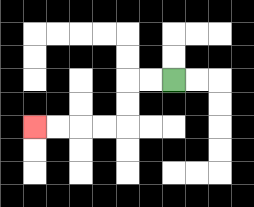{'start': '[7, 3]', 'end': '[1, 5]', 'path_directions': 'L,L,D,D,L,L,L,L', 'path_coordinates': '[[7, 3], [6, 3], [5, 3], [5, 4], [5, 5], [4, 5], [3, 5], [2, 5], [1, 5]]'}